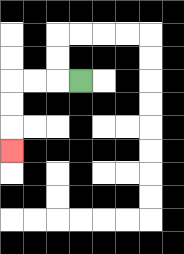{'start': '[3, 3]', 'end': '[0, 6]', 'path_directions': 'L,L,L,D,D,D', 'path_coordinates': '[[3, 3], [2, 3], [1, 3], [0, 3], [0, 4], [0, 5], [0, 6]]'}